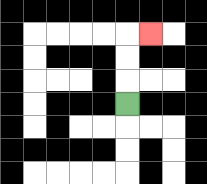{'start': '[5, 4]', 'end': '[6, 1]', 'path_directions': 'U,U,U,R', 'path_coordinates': '[[5, 4], [5, 3], [5, 2], [5, 1], [6, 1]]'}